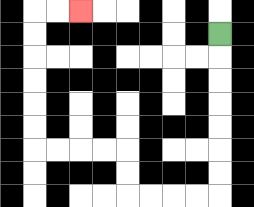{'start': '[9, 1]', 'end': '[3, 0]', 'path_directions': 'D,D,D,D,D,D,D,L,L,L,L,U,U,L,L,L,L,U,U,U,U,U,U,R,R', 'path_coordinates': '[[9, 1], [9, 2], [9, 3], [9, 4], [9, 5], [9, 6], [9, 7], [9, 8], [8, 8], [7, 8], [6, 8], [5, 8], [5, 7], [5, 6], [4, 6], [3, 6], [2, 6], [1, 6], [1, 5], [1, 4], [1, 3], [1, 2], [1, 1], [1, 0], [2, 0], [3, 0]]'}